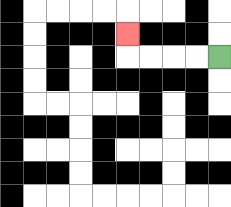{'start': '[9, 2]', 'end': '[5, 1]', 'path_directions': 'L,L,L,L,U', 'path_coordinates': '[[9, 2], [8, 2], [7, 2], [6, 2], [5, 2], [5, 1]]'}